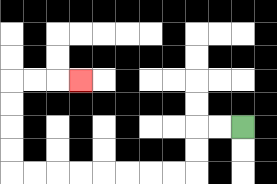{'start': '[10, 5]', 'end': '[3, 3]', 'path_directions': 'L,L,D,D,L,L,L,L,L,L,L,L,U,U,U,U,R,R,R', 'path_coordinates': '[[10, 5], [9, 5], [8, 5], [8, 6], [8, 7], [7, 7], [6, 7], [5, 7], [4, 7], [3, 7], [2, 7], [1, 7], [0, 7], [0, 6], [0, 5], [0, 4], [0, 3], [1, 3], [2, 3], [3, 3]]'}